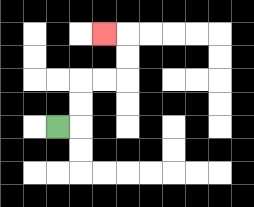{'start': '[2, 5]', 'end': '[4, 1]', 'path_directions': 'R,U,U,R,R,U,U,L', 'path_coordinates': '[[2, 5], [3, 5], [3, 4], [3, 3], [4, 3], [5, 3], [5, 2], [5, 1], [4, 1]]'}